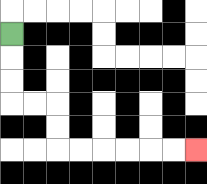{'start': '[0, 1]', 'end': '[8, 6]', 'path_directions': 'D,D,D,R,R,D,D,R,R,R,R,R,R', 'path_coordinates': '[[0, 1], [0, 2], [0, 3], [0, 4], [1, 4], [2, 4], [2, 5], [2, 6], [3, 6], [4, 6], [5, 6], [6, 6], [7, 6], [8, 6]]'}